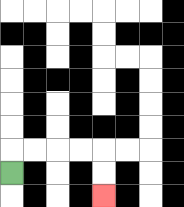{'start': '[0, 7]', 'end': '[4, 8]', 'path_directions': 'U,R,R,R,R,D,D', 'path_coordinates': '[[0, 7], [0, 6], [1, 6], [2, 6], [3, 6], [4, 6], [4, 7], [4, 8]]'}